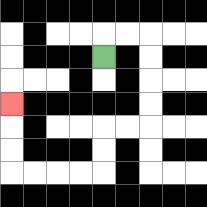{'start': '[4, 2]', 'end': '[0, 4]', 'path_directions': 'U,R,R,D,D,D,D,L,L,D,D,L,L,L,L,U,U,U', 'path_coordinates': '[[4, 2], [4, 1], [5, 1], [6, 1], [6, 2], [6, 3], [6, 4], [6, 5], [5, 5], [4, 5], [4, 6], [4, 7], [3, 7], [2, 7], [1, 7], [0, 7], [0, 6], [0, 5], [0, 4]]'}